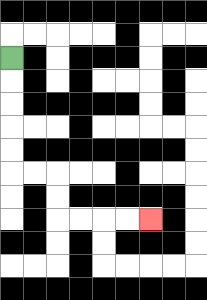{'start': '[0, 2]', 'end': '[6, 9]', 'path_directions': 'D,D,D,D,D,R,R,D,D,R,R,R,R', 'path_coordinates': '[[0, 2], [0, 3], [0, 4], [0, 5], [0, 6], [0, 7], [1, 7], [2, 7], [2, 8], [2, 9], [3, 9], [4, 9], [5, 9], [6, 9]]'}